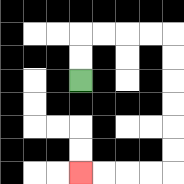{'start': '[3, 3]', 'end': '[3, 7]', 'path_directions': 'U,U,R,R,R,R,D,D,D,D,D,D,L,L,L,L', 'path_coordinates': '[[3, 3], [3, 2], [3, 1], [4, 1], [5, 1], [6, 1], [7, 1], [7, 2], [7, 3], [7, 4], [7, 5], [7, 6], [7, 7], [6, 7], [5, 7], [4, 7], [3, 7]]'}